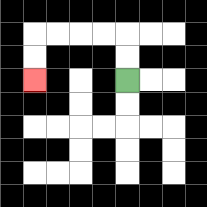{'start': '[5, 3]', 'end': '[1, 3]', 'path_directions': 'U,U,L,L,L,L,D,D', 'path_coordinates': '[[5, 3], [5, 2], [5, 1], [4, 1], [3, 1], [2, 1], [1, 1], [1, 2], [1, 3]]'}